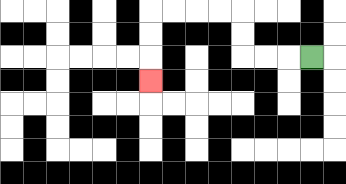{'start': '[13, 2]', 'end': '[6, 3]', 'path_directions': 'L,L,L,U,U,L,L,L,L,D,D,D', 'path_coordinates': '[[13, 2], [12, 2], [11, 2], [10, 2], [10, 1], [10, 0], [9, 0], [8, 0], [7, 0], [6, 0], [6, 1], [6, 2], [6, 3]]'}